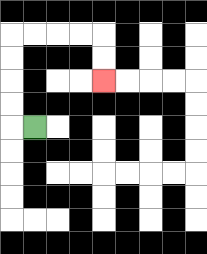{'start': '[1, 5]', 'end': '[4, 3]', 'path_directions': 'L,U,U,U,U,R,R,R,R,D,D', 'path_coordinates': '[[1, 5], [0, 5], [0, 4], [0, 3], [0, 2], [0, 1], [1, 1], [2, 1], [3, 1], [4, 1], [4, 2], [4, 3]]'}